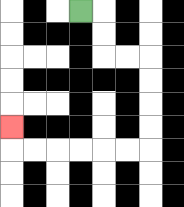{'start': '[3, 0]', 'end': '[0, 5]', 'path_directions': 'R,D,D,R,R,D,D,D,D,L,L,L,L,L,L,U', 'path_coordinates': '[[3, 0], [4, 0], [4, 1], [4, 2], [5, 2], [6, 2], [6, 3], [6, 4], [6, 5], [6, 6], [5, 6], [4, 6], [3, 6], [2, 6], [1, 6], [0, 6], [0, 5]]'}